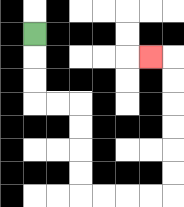{'start': '[1, 1]', 'end': '[6, 2]', 'path_directions': 'D,D,D,R,R,D,D,D,D,R,R,R,R,U,U,U,U,U,U,L', 'path_coordinates': '[[1, 1], [1, 2], [1, 3], [1, 4], [2, 4], [3, 4], [3, 5], [3, 6], [3, 7], [3, 8], [4, 8], [5, 8], [6, 8], [7, 8], [7, 7], [7, 6], [7, 5], [7, 4], [7, 3], [7, 2], [6, 2]]'}